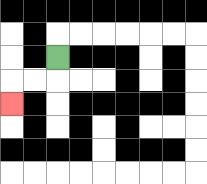{'start': '[2, 2]', 'end': '[0, 4]', 'path_directions': 'D,L,L,D', 'path_coordinates': '[[2, 2], [2, 3], [1, 3], [0, 3], [0, 4]]'}